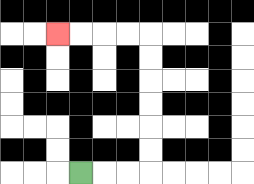{'start': '[3, 7]', 'end': '[2, 1]', 'path_directions': 'R,R,R,U,U,U,U,U,U,L,L,L,L', 'path_coordinates': '[[3, 7], [4, 7], [5, 7], [6, 7], [6, 6], [6, 5], [6, 4], [6, 3], [6, 2], [6, 1], [5, 1], [4, 1], [3, 1], [2, 1]]'}